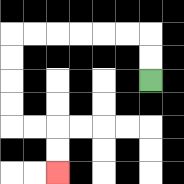{'start': '[6, 3]', 'end': '[2, 7]', 'path_directions': 'U,U,L,L,L,L,L,L,D,D,D,D,R,R,D,D', 'path_coordinates': '[[6, 3], [6, 2], [6, 1], [5, 1], [4, 1], [3, 1], [2, 1], [1, 1], [0, 1], [0, 2], [0, 3], [0, 4], [0, 5], [1, 5], [2, 5], [2, 6], [2, 7]]'}